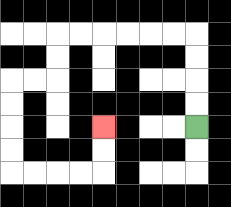{'start': '[8, 5]', 'end': '[4, 5]', 'path_directions': 'U,U,U,U,L,L,L,L,L,L,D,D,L,L,D,D,D,D,R,R,R,R,U,U', 'path_coordinates': '[[8, 5], [8, 4], [8, 3], [8, 2], [8, 1], [7, 1], [6, 1], [5, 1], [4, 1], [3, 1], [2, 1], [2, 2], [2, 3], [1, 3], [0, 3], [0, 4], [0, 5], [0, 6], [0, 7], [1, 7], [2, 7], [3, 7], [4, 7], [4, 6], [4, 5]]'}